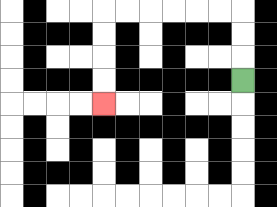{'start': '[10, 3]', 'end': '[4, 4]', 'path_directions': 'U,U,U,L,L,L,L,L,L,D,D,D,D', 'path_coordinates': '[[10, 3], [10, 2], [10, 1], [10, 0], [9, 0], [8, 0], [7, 0], [6, 0], [5, 0], [4, 0], [4, 1], [4, 2], [4, 3], [4, 4]]'}